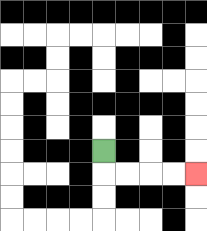{'start': '[4, 6]', 'end': '[8, 7]', 'path_directions': 'D,R,R,R,R', 'path_coordinates': '[[4, 6], [4, 7], [5, 7], [6, 7], [7, 7], [8, 7]]'}